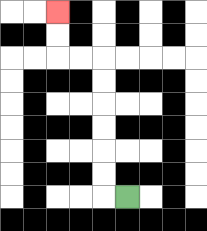{'start': '[5, 8]', 'end': '[2, 0]', 'path_directions': 'L,U,U,U,U,U,U,L,L,U,U', 'path_coordinates': '[[5, 8], [4, 8], [4, 7], [4, 6], [4, 5], [4, 4], [4, 3], [4, 2], [3, 2], [2, 2], [2, 1], [2, 0]]'}